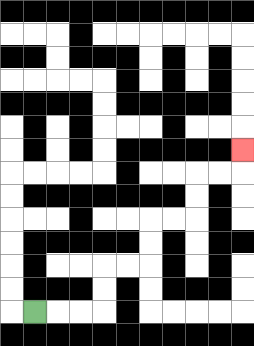{'start': '[1, 13]', 'end': '[10, 6]', 'path_directions': 'R,R,R,U,U,R,R,U,U,R,R,U,U,R,R,U', 'path_coordinates': '[[1, 13], [2, 13], [3, 13], [4, 13], [4, 12], [4, 11], [5, 11], [6, 11], [6, 10], [6, 9], [7, 9], [8, 9], [8, 8], [8, 7], [9, 7], [10, 7], [10, 6]]'}